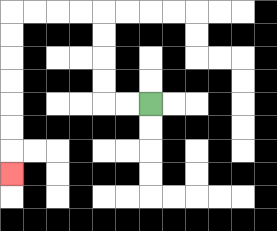{'start': '[6, 4]', 'end': '[0, 7]', 'path_directions': 'L,L,U,U,U,U,L,L,L,L,D,D,D,D,D,D,D', 'path_coordinates': '[[6, 4], [5, 4], [4, 4], [4, 3], [4, 2], [4, 1], [4, 0], [3, 0], [2, 0], [1, 0], [0, 0], [0, 1], [0, 2], [0, 3], [0, 4], [0, 5], [0, 6], [0, 7]]'}